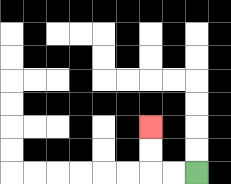{'start': '[8, 7]', 'end': '[6, 5]', 'path_directions': 'L,L,U,U', 'path_coordinates': '[[8, 7], [7, 7], [6, 7], [6, 6], [6, 5]]'}